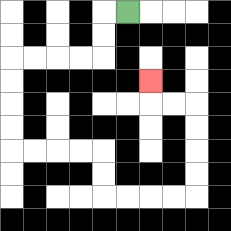{'start': '[5, 0]', 'end': '[6, 3]', 'path_directions': 'L,D,D,L,L,L,L,D,D,D,D,R,R,R,R,D,D,R,R,R,R,U,U,U,U,L,L,U', 'path_coordinates': '[[5, 0], [4, 0], [4, 1], [4, 2], [3, 2], [2, 2], [1, 2], [0, 2], [0, 3], [0, 4], [0, 5], [0, 6], [1, 6], [2, 6], [3, 6], [4, 6], [4, 7], [4, 8], [5, 8], [6, 8], [7, 8], [8, 8], [8, 7], [8, 6], [8, 5], [8, 4], [7, 4], [6, 4], [6, 3]]'}